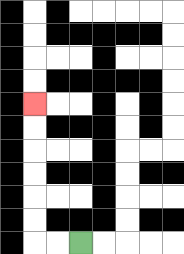{'start': '[3, 10]', 'end': '[1, 4]', 'path_directions': 'L,L,U,U,U,U,U,U', 'path_coordinates': '[[3, 10], [2, 10], [1, 10], [1, 9], [1, 8], [1, 7], [1, 6], [1, 5], [1, 4]]'}